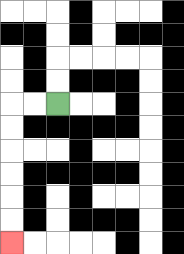{'start': '[2, 4]', 'end': '[0, 10]', 'path_directions': 'L,L,D,D,D,D,D,D', 'path_coordinates': '[[2, 4], [1, 4], [0, 4], [0, 5], [0, 6], [0, 7], [0, 8], [0, 9], [0, 10]]'}